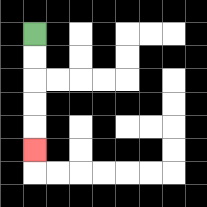{'start': '[1, 1]', 'end': '[1, 6]', 'path_directions': 'D,D,D,D,D', 'path_coordinates': '[[1, 1], [1, 2], [1, 3], [1, 4], [1, 5], [1, 6]]'}